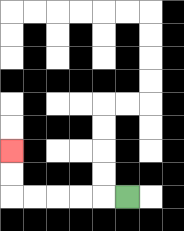{'start': '[5, 8]', 'end': '[0, 6]', 'path_directions': 'L,L,L,L,L,U,U', 'path_coordinates': '[[5, 8], [4, 8], [3, 8], [2, 8], [1, 8], [0, 8], [0, 7], [0, 6]]'}